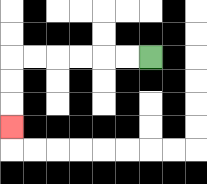{'start': '[6, 2]', 'end': '[0, 5]', 'path_directions': 'L,L,L,L,L,L,D,D,D', 'path_coordinates': '[[6, 2], [5, 2], [4, 2], [3, 2], [2, 2], [1, 2], [0, 2], [0, 3], [0, 4], [0, 5]]'}